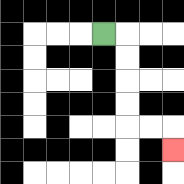{'start': '[4, 1]', 'end': '[7, 6]', 'path_directions': 'R,D,D,D,D,R,R,D', 'path_coordinates': '[[4, 1], [5, 1], [5, 2], [5, 3], [5, 4], [5, 5], [6, 5], [7, 5], [7, 6]]'}